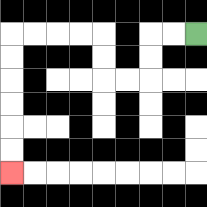{'start': '[8, 1]', 'end': '[0, 7]', 'path_directions': 'L,L,D,D,L,L,U,U,L,L,L,L,D,D,D,D,D,D', 'path_coordinates': '[[8, 1], [7, 1], [6, 1], [6, 2], [6, 3], [5, 3], [4, 3], [4, 2], [4, 1], [3, 1], [2, 1], [1, 1], [0, 1], [0, 2], [0, 3], [0, 4], [0, 5], [0, 6], [0, 7]]'}